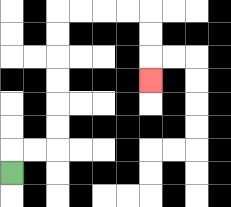{'start': '[0, 7]', 'end': '[6, 3]', 'path_directions': 'U,R,R,U,U,U,U,U,U,R,R,R,R,D,D,D', 'path_coordinates': '[[0, 7], [0, 6], [1, 6], [2, 6], [2, 5], [2, 4], [2, 3], [2, 2], [2, 1], [2, 0], [3, 0], [4, 0], [5, 0], [6, 0], [6, 1], [6, 2], [6, 3]]'}